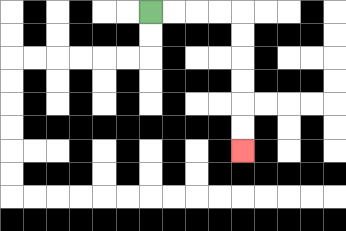{'start': '[6, 0]', 'end': '[10, 6]', 'path_directions': 'R,R,R,R,D,D,D,D,D,D', 'path_coordinates': '[[6, 0], [7, 0], [8, 0], [9, 0], [10, 0], [10, 1], [10, 2], [10, 3], [10, 4], [10, 5], [10, 6]]'}